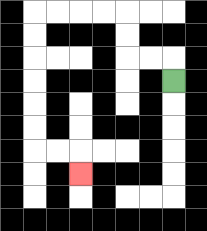{'start': '[7, 3]', 'end': '[3, 7]', 'path_directions': 'U,L,L,U,U,L,L,L,L,D,D,D,D,D,D,R,R,D', 'path_coordinates': '[[7, 3], [7, 2], [6, 2], [5, 2], [5, 1], [5, 0], [4, 0], [3, 0], [2, 0], [1, 0], [1, 1], [1, 2], [1, 3], [1, 4], [1, 5], [1, 6], [2, 6], [3, 6], [3, 7]]'}